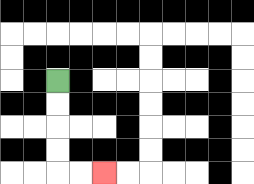{'start': '[2, 3]', 'end': '[4, 7]', 'path_directions': 'D,D,D,D,R,R', 'path_coordinates': '[[2, 3], [2, 4], [2, 5], [2, 6], [2, 7], [3, 7], [4, 7]]'}